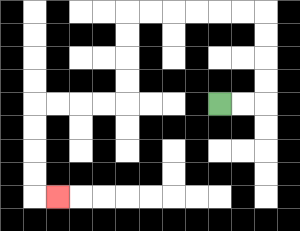{'start': '[9, 4]', 'end': '[2, 8]', 'path_directions': 'R,R,U,U,U,U,L,L,L,L,L,L,D,D,D,D,L,L,L,L,D,D,D,D,R', 'path_coordinates': '[[9, 4], [10, 4], [11, 4], [11, 3], [11, 2], [11, 1], [11, 0], [10, 0], [9, 0], [8, 0], [7, 0], [6, 0], [5, 0], [5, 1], [5, 2], [5, 3], [5, 4], [4, 4], [3, 4], [2, 4], [1, 4], [1, 5], [1, 6], [1, 7], [1, 8], [2, 8]]'}